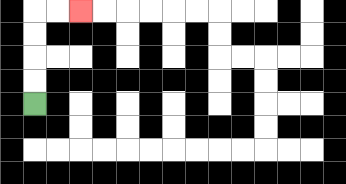{'start': '[1, 4]', 'end': '[3, 0]', 'path_directions': 'U,U,U,U,R,R', 'path_coordinates': '[[1, 4], [1, 3], [1, 2], [1, 1], [1, 0], [2, 0], [3, 0]]'}